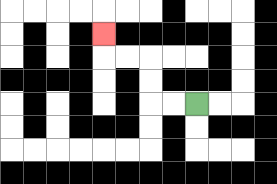{'start': '[8, 4]', 'end': '[4, 1]', 'path_directions': 'L,L,U,U,L,L,U', 'path_coordinates': '[[8, 4], [7, 4], [6, 4], [6, 3], [6, 2], [5, 2], [4, 2], [4, 1]]'}